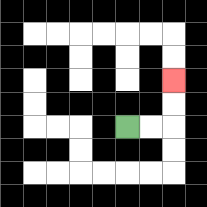{'start': '[5, 5]', 'end': '[7, 3]', 'path_directions': 'R,R,U,U', 'path_coordinates': '[[5, 5], [6, 5], [7, 5], [7, 4], [7, 3]]'}